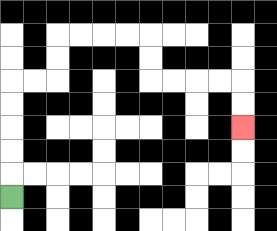{'start': '[0, 8]', 'end': '[10, 5]', 'path_directions': 'U,U,U,U,U,R,R,U,U,R,R,R,R,D,D,R,R,R,R,D,D', 'path_coordinates': '[[0, 8], [0, 7], [0, 6], [0, 5], [0, 4], [0, 3], [1, 3], [2, 3], [2, 2], [2, 1], [3, 1], [4, 1], [5, 1], [6, 1], [6, 2], [6, 3], [7, 3], [8, 3], [9, 3], [10, 3], [10, 4], [10, 5]]'}